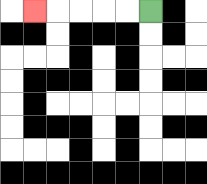{'start': '[6, 0]', 'end': '[1, 0]', 'path_directions': 'L,L,L,L,L', 'path_coordinates': '[[6, 0], [5, 0], [4, 0], [3, 0], [2, 0], [1, 0]]'}